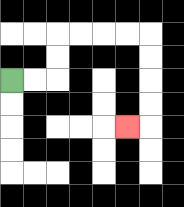{'start': '[0, 3]', 'end': '[5, 5]', 'path_directions': 'R,R,U,U,R,R,R,R,D,D,D,D,L', 'path_coordinates': '[[0, 3], [1, 3], [2, 3], [2, 2], [2, 1], [3, 1], [4, 1], [5, 1], [6, 1], [6, 2], [6, 3], [6, 4], [6, 5], [5, 5]]'}